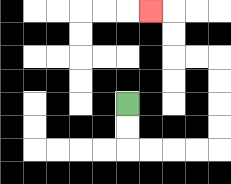{'start': '[5, 4]', 'end': '[6, 0]', 'path_directions': 'D,D,R,R,R,R,U,U,U,U,L,L,U,U,L', 'path_coordinates': '[[5, 4], [5, 5], [5, 6], [6, 6], [7, 6], [8, 6], [9, 6], [9, 5], [9, 4], [9, 3], [9, 2], [8, 2], [7, 2], [7, 1], [7, 0], [6, 0]]'}